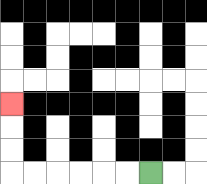{'start': '[6, 7]', 'end': '[0, 4]', 'path_directions': 'L,L,L,L,L,L,U,U,U', 'path_coordinates': '[[6, 7], [5, 7], [4, 7], [3, 7], [2, 7], [1, 7], [0, 7], [0, 6], [0, 5], [0, 4]]'}